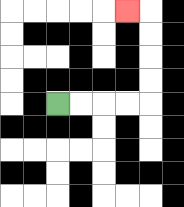{'start': '[2, 4]', 'end': '[5, 0]', 'path_directions': 'R,R,R,R,U,U,U,U,L', 'path_coordinates': '[[2, 4], [3, 4], [4, 4], [5, 4], [6, 4], [6, 3], [6, 2], [6, 1], [6, 0], [5, 0]]'}